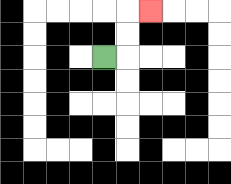{'start': '[4, 2]', 'end': '[6, 0]', 'path_directions': 'R,U,U,R', 'path_coordinates': '[[4, 2], [5, 2], [5, 1], [5, 0], [6, 0]]'}